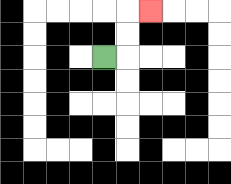{'start': '[4, 2]', 'end': '[6, 0]', 'path_directions': 'R,U,U,R', 'path_coordinates': '[[4, 2], [5, 2], [5, 1], [5, 0], [6, 0]]'}